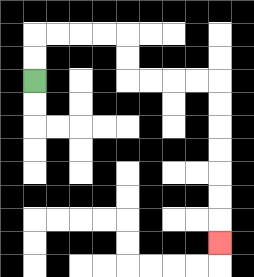{'start': '[1, 3]', 'end': '[9, 10]', 'path_directions': 'U,U,R,R,R,R,D,D,R,R,R,R,D,D,D,D,D,D,D', 'path_coordinates': '[[1, 3], [1, 2], [1, 1], [2, 1], [3, 1], [4, 1], [5, 1], [5, 2], [5, 3], [6, 3], [7, 3], [8, 3], [9, 3], [9, 4], [9, 5], [9, 6], [9, 7], [9, 8], [9, 9], [9, 10]]'}